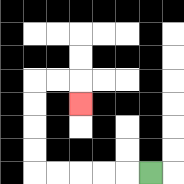{'start': '[6, 7]', 'end': '[3, 4]', 'path_directions': 'L,L,L,L,L,U,U,U,U,R,R,D', 'path_coordinates': '[[6, 7], [5, 7], [4, 7], [3, 7], [2, 7], [1, 7], [1, 6], [1, 5], [1, 4], [1, 3], [2, 3], [3, 3], [3, 4]]'}